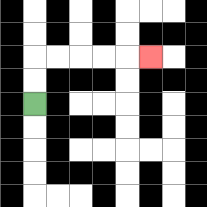{'start': '[1, 4]', 'end': '[6, 2]', 'path_directions': 'U,U,R,R,R,R,R', 'path_coordinates': '[[1, 4], [1, 3], [1, 2], [2, 2], [3, 2], [4, 2], [5, 2], [6, 2]]'}